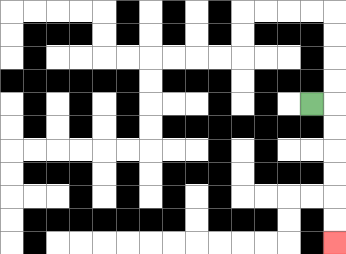{'start': '[13, 4]', 'end': '[14, 10]', 'path_directions': 'R,D,D,D,D,D,D', 'path_coordinates': '[[13, 4], [14, 4], [14, 5], [14, 6], [14, 7], [14, 8], [14, 9], [14, 10]]'}